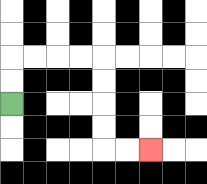{'start': '[0, 4]', 'end': '[6, 6]', 'path_directions': 'U,U,R,R,R,R,D,D,D,D,R,R', 'path_coordinates': '[[0, 4], [0, 3], [0, 2], [1, 2], [2, 2], [3, 2], [4, 2], [4, 3], [4, 4], [4, 5], [4, 6], [5, 6], [6, 6]]'}